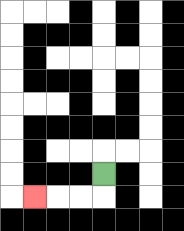{'start': '[4, 7]', 'end': '[1, 8]', 'path_directions': 'D,L,L,L', 'path_coordinates': '[[4, 7], [4, 8], [3, 8], [2, 8], [1, 8]]'}